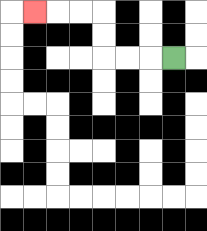{'start': '[7, 2]', 'end': '[1, 0]', 'path_directions': 'L,L,L,U,U,L,L,L', 'path_coordinates': '[[7, 2], [6, 2], [5, 2], [4, 2], [4, 1], [4, 0], [3, 0], [2, 0], [1, 0]]'}